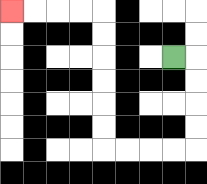{'start': '[7, 2]', 'end': '[0, 0]', 'path_directions': 'R,D,D,D,D,L,L,L,L,U,U,U,U,U,U,L,L,L,L', 'path_coordinates': '[[7, 2], [8, 2], [8, 3], [8, 4], [8, 5], [8, 6], [7, 6], [6, 6], [5, 6], [4, 6], [4, 5], [4, 4], [4, 3], [4, 2], [4, 1], [4, 0], [3, 0], [2, 0], [1, 0], [0, 0]]'}